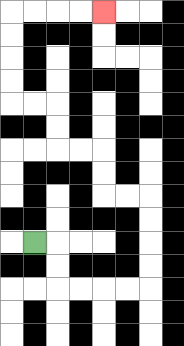{'start': '[1, 10]', 'end': '[4, 0]', 'path_directions': 'R,D,D,R,R,R,R,U,U,U,U,L,L,U,U,L,L,U,U,L,L,U,U,U,U,R,R,R,R', 'path_coordinates': '[[1, 10], [2, 10], [2, 11], [2, 12], [3, 12], [4, 12], [5, 12], [6, 12], [6, 11], [6, 10], [6, 9], [6, 8], [5, 8], [4, 8], [4, 7], [4, 6], [3, 6], [2, 6], [2, 5], [2, 4], [1, 4], [0, 4], [0, 3], [0, 2], [0, 1], [0, 0], [1, 0], [2, 0], [3, 0], [4, 0]]'}